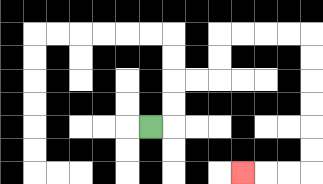{'start': '[6, 5]', 'end': '[10, 7]', 'path_directions': 'R,U,U,R,R,U,U,R,R,R,R,D,D,D,D,D,D,L,L,L', 'path_coordinates': '[[6, 5], [7, 5], [7, 4], [7, 3], [8, 3], [9, 3], [9, 2], [9, 1], [10, 1], [11, 1], [12, 1], [13, 1], [13, 2], [13, 3], [13, 4], [13, 5], [13, 6], [13, 7], [12, 7], [11, 7], [10, 7]]'}